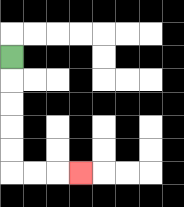{'start': '[0, 2]', 'end': '[3, 7]', 'path_directions': 'D,D,D,D,D,R,R,R', 'path_coordinates': '[[0, 2], [0, 3], [0, 4], [0, 5], [0, 6], [0, 7], [1, 7], [2, 7], [3, 7]]'}